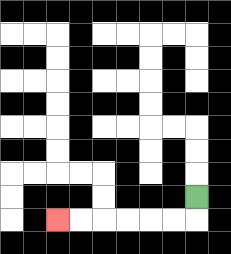{'start': '[8, 8]', 'end': '[2, 9]', 'path_directions': 'D,L,L,L,L,L,L', 'path_coordinates': '[[8, 8], [8, 9], [7, 9], [6, 9], [5, 9], [4, 9], [3, 9], [2, 9]]'}